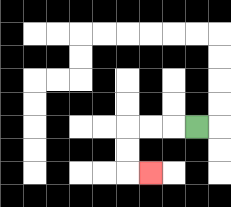{'start': '[8, 5]', 'end': '[6, 7]', 'path_directions': 'L,L,L,D,D,R', 'path_coordinates': '[[8, 5], [7, 5], [6, 5], [5, 5], [5, 6], [5, 7], [6, 7]]'}